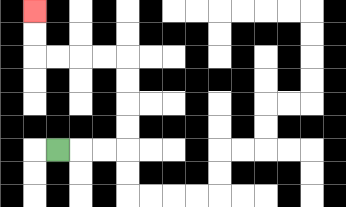{'start': '[2, 6]', 'end': '[1, 0]', 'path_directions': 'R,R,R,U,U,U,U,L,L,L,L,U,U', 'path_coordinates': '[[2, 6], [3, 6], [4, 6], [5, 6], [5, 5], [5, 4], [5, 3], [5, 2], [4, 2], [3, 2], [2, 2], [1, 2], [1, 1], [1, 0]]'}